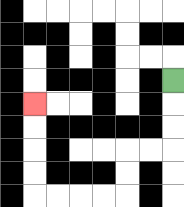{'start': '[7, 3]', 'end': '[1, 4]', 'path_directions': 'D,D,D,L,L,D,D,L,L,L,L,U,U,U,U', 'path_coordinates': '[[7, 3], [7, 4], [7, 5], [7, 6], [6, 6], [5, 6], [5, 7], [5, 8], [4, 8], [3, 8], [2, 8], [1, 8], [1, 7], [1, 6], [1, 5], [1, 4]]'}